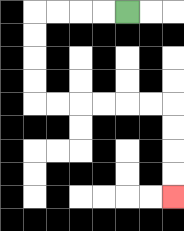{'start': '[5, 0]', 'end': '[7, 8]', 'path_directions': 'L,L,L,L,D,D,D,D,R,R,R,R,R,R,D,D,D,D', 'path_coordinates': '[[5, 0], [4, 0], [3, 0], [2, 0], [1, 0], [1, 1], [1, 2], [1, 3], [1, 4], [2, 4], [3, 4], [4, 4], [5, 4], [6, 4], [7, 4], [7, 5], [7, 6], [7, 7], [7, 8]]'}